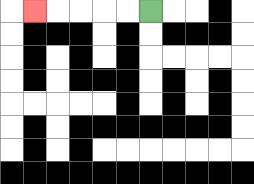{'start': '[6, 0]', 'end': '[1, 0]', 'path_directions': 'L,L,L,L,L', 'path_coordinates': '[[6, 0], [5, 0], [4, 0], [3, 0], [2, 0], [1, 0]]'}